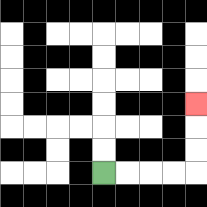{'start': '[4, 7]', 'end': '[8, 4]', 'path_directions': 'R,R,R,R,U,U,U', 'path_coordinates': '[[4, 7], [5, 7], [6, 7], [7, 7], [8, 7], [8, 6], [8, 5], [8, 4]]'}